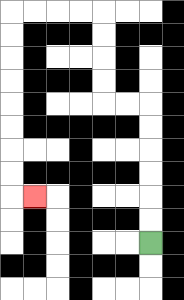{'start': '[6, 10]', 'end': '[1, 8]', 'path_directions': 'U,U,U,U,U,U,L,L,U,U,U,U,L,L,L,L,D,D,D,D,D,D,D,D,R', 'path_coordinates': '[[6, 10], [6, 9], [6, 8], [6, 7], [6, 6], [6, 5], [6, 4], [5, 4], [4, 4], [4, 3], [4, 2], [4, 1], [4, 0], [3, 0], [2, 0], [1, 0], [0, 0], [0, 1], [0, 2], [0, 3], [0, 4], [0, 5], [0, 6], [0, 7], [0, 8], [1, 8]]'}